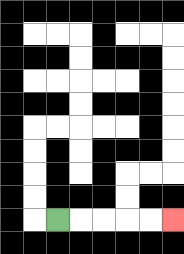{'start': '[2, 9]', 'end': '[7, 9]', 'path_directions': 'R,R,R,R,R', 'path_coordinates': '[[2, 9], [3, 9], [4, 9], [5, 9], [6, 9], [7, 9]]'}